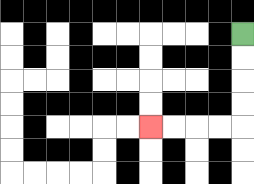{'start': '[10, 1]', 'end': '[6, 5]', 'path_directions': 'D,D,D,D,L,L,L,L', 'path_coordinates': '[[10, 1], [10, 2], [10, 3], [10, 4], [10, 5], [9, 5], [8, 5], [7, 5], [6, 5]]'}